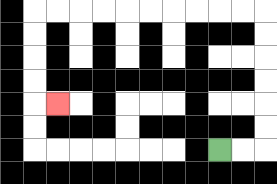{'start': '[9, 6]', 'end': '[2, 4]', 'path_directions': 'R,R,U,U,U,U,U,U,L,L,L,L,L,L,L,L,L,L,D,D,D,D,R', 'path_coordinates': '[[9, 6], [10, 6], [11, 6], [11, 5], [11, 4], [11, 3], [11, 2], [11, 1], [11, 0], [10, 0], [9, 0], [8, 0], [7, 0], [6, 0], [5, 0], [4, 0], [3, 0], [2, 0], [1, 0], [1, 1], [1, 2], [1, 3], [1, 4], [2, 4]]'}